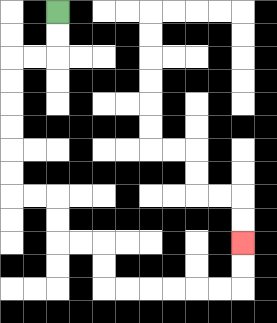{'start': '[2, 0]', 'end': '[10, 10]', 'path_directions': 'D,D,L,L,D,D,D,D,D,D,R,R,D,D,R,R,D,D,R,R,R,R,R,R,U,U', 'path_coordinates': '[[2, 0], [2, 1], [2, 2], [1, 2], [0, 2], [0, 3], [0, 4], [0, 5], [0, 6], [0, 7], [0, 8], [1, 8], [2, 8], [2, 9], [2, 10], [3, 10], [4, 10], [4, 11], [4, 12], [5, 12], [6, 12], [7, 12], [8, 12], [9, 12], [10, 12], [10, 11], [10, 10]]'}